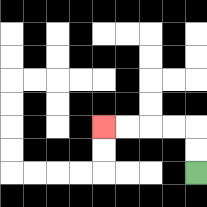{'start': '[8, 7]', 'end': '[4, 5]', 'path_directions': 'U,U,L,L,L,L', 'path_coordinates': '[[8, 7], [8, 6], [8, 5], [7, 5], [6, 5], [5, 5], [4, 5]]'}